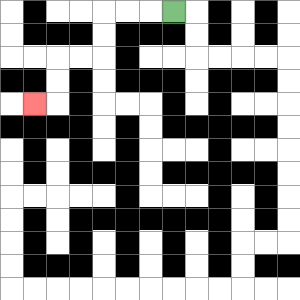{'start': '[7, 0]', 'end': '[1, 4]', 'path_directions': 'L,L,L,D,D,L,L,D,D,L', 'path_coordinates': '[[7, 0], [6, 0], [5, 0], [4, 0], [4, 1], [4, 2], [3, 2], [2, 2], [2, 3], [2, 4], [1, 4]]'}